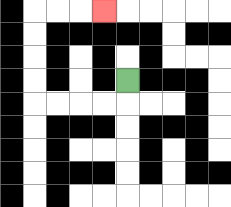{'start': '[5, 3]', 'end': '[4, 0]', 'path_directions': 'D,L,L,L,L,U,U,U,U,R,R,R', 'path_coordinates': '[[5, 3], [5, 4], [4, 4], [3, 4], [2, 4], [1, 4], [1, 3], [1, 2], [1, 1], [1, 0], [2, 0], [3, 0], [4, 0]]'}